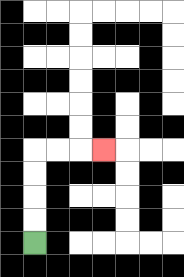{'start': '[1, 10]', 'end': '[4, 6]', 'path_directions': 'U,U,U,U,R,R,R', 'path_coordinates': '[[1, 10], [1, 9], [1, 8], [1, 7], [1, 6], [2, 6], [3, 6], [4, 6]]'}